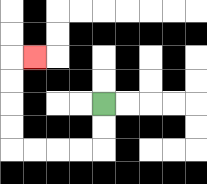{'start': '[4, 4]', 'end': '[1, 2]', 'path_directions': 'D,D,L,L,L,L,U,U,U,U,R', 'path_coordinates': '[[4, 4], [4, 5], [4, 6], [3, 6], [2, 6], [1, 6], [0, 6], [0, 5], [0, 4], [0, 3], [0, 2], [1, 2]]'}